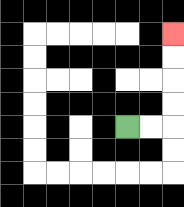{'start': '[5, 5]', 'end': '[7, 1]', 'path_directions': 'R,R,U,U,U,U', 'path_coordinates': '[[5, 5], [6, 5], [7, 5], [7, 4], [7, 3], [7, 2], [7, 1]]'}